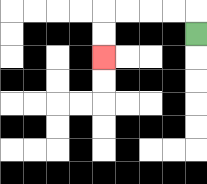{'start': '[8, 1]', 'end': '[4, 2]', 'path_directions': 'U,L,L,L,L,D,D', 'path_coordinates': '[[8, 1], [8, 0], [7, 0], [6, 0], [5, 0], [4, 0], [4, 1], [4, 2]]'}